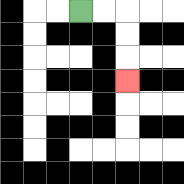{'start': '[3, 0]', 'end': '[5, 3]', 'path_directions': 'R,R,D,D,D', 'path_coordinates': '[[3, 0], [4, 0], [5, 0], [5, 1], [5, 2], [5, 3]]'}